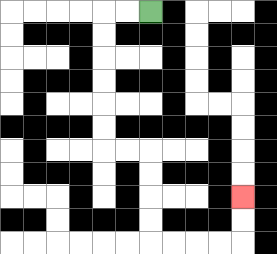{'start': '[6, 0]', 'end': '[10, 8]', 'path_directions': 'L,L,D,D,D,D,D,D,R,R,D,D,D,D,R,R,R,R,U,U', 'path_coordinates': '[[6, 0], [5, 0], [4, 0], [4, 1], [4, 2], [4, 3], [4, 4], [4, 5], [4, 6], [5, 6], [6, 6], [6, 7], [6, 8], [6, 9], [6, 10], [7, 10], [8, 10], [9, 10], [10, 10], [10, 9], [10, 8]]'}